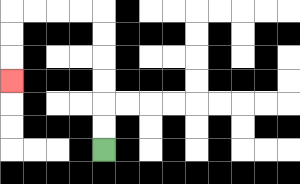{'start': '[4, 6]', 'end': '[0, 3]', 'path_directions': 'U,U,U,U,U,U,L,L,L,L,D,D,D', 'path_coordinates': '[[4, 6], [4, 5], [4, 4], [4, 3], [4, 2], [4, 1], [4, 0], [3, 0], [2, 0], [1, 0], [0, 0], [0, 1], [0, 2], [0, 3]]'}